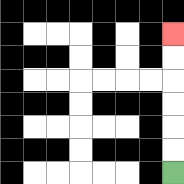{'start': '[7, 7]', 'end': '[7, 1]', 'path_directions': 'U,U,U,U,U,U', 'path_coordinates': '[[7, 7], [7, 6], [7, 5], [7, 4], [7, 3], [7, 2], [7, 1]]'}